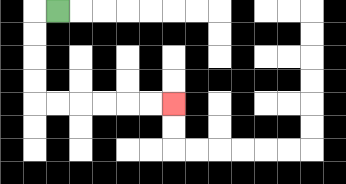{'start': '[2, 0]', 'end': '[7, 4]', 'path_directions': 'L,D,D,D,D,R,R,R,R,R,R', 'path_coordinates': '[[2, 0], [1, 0], [1, 1], [1, 2], [1, 3], [1, 4], [2, 4], [3, 4], [4, 4], [5, 4], [6, 4], [7, 4]]'}